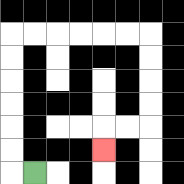{'start': '[1, 7]', 'end': '[4, 6]', 'path_directions': 'L,U,U,U,U,U,U,R,R,R,R,R,R,D,D,D,D,L,L,D', 'path_coordinates': '[[1, 7], [0, 7], [0, 6], [0, 5], [0, 4], [0, 3], [0, 2], [0, 1], [1, 1], [2, 1], [3, 1], [4, 1], [5, 1], [6, 1], [6, 2], [6, 3], [6, 4], [6, 5], [5, 5], [4, 5], [4, 6]]'}